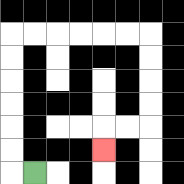{'start': '[1, 7]', 'end': '[4, 6]', 'path_directions': 'L,U,U,U,U,U,U,R,R,R,R,R,R,D,D,D,D,L,L,D', 'path_coordinates': '[[1, 7], [0, 7], [0, 6], [0, 5], [0, 4], [0, 3], [0, 2], [0, 1], [1, 1], [2, 1], [3, 1], [4, 1], [5, 1], [6, 1], [6, 2], [6, 3], [6, 4], [6, 5], [5, 5], [4, 5], [4, 6]]'}